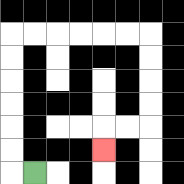{'start': '[1, 7]', 'end': '[4, 6]', 'path_directions': 'L,U,U,U,U,U,U,R,R,R,R,R,R,D,D,D,D,L,L,D', 'path_coordinates': '[[1, 7], [0, 7], [0, 6], [0, 5], [0, 4], [0, 3], [0, 2], [0, 1], [1, 1], [2, 1], [3, 1], [4, 1], [5, 1], [6, 1], [6, 2], [6, 3], [6, 4], [6, 5], [5, 5], [4, 5], [4, 6]]'}